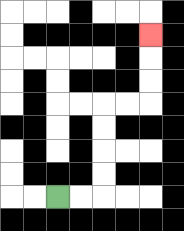{'start': '[2, 8]', 'end': '[6, 1]', 'path_directions': 'R,R,U,U,U,U,R,R,U,U,U', 'path_coordinates': '[[2, 8], [3, 8], [4, 8], [4, 7], [4, 6], [4, 5], [4, 4], [5, 4], [6, 4], [6, 3], [6, 2], [6, 1]]'}